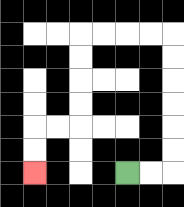{'start': '[5, 7]', 'end': '[1, 7]', 'path_directions': 'R,R,U,U,U,U,U,U,L,L,L,L,D,D,D,D,L,L,D,D', 'path_coordinates': '[[5, 7], [6, 7], [7, 7], [7, 6], [7, 5], [7, 4], [7, 3], [7, 2], [7, 1], [6, 1], [5, 1], [4, 1], [3, 1], [3, 2], [3, 3], [3, 4], [3, 5], [2, 5], [1, 5], [1, 6], [1, 7]]'}